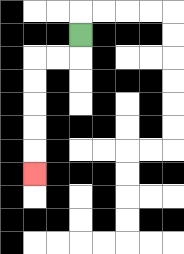{'start': '[3, 1]', 'end': '[1, 7]', 'path_directions': 'D,L,L,D,D,D,D,D', 'path_coordinates': '[[3, 1], [3, 2], [2, 2], [1, 2], [1, 3], [1, 4], [1, 5], [1, 6], [1, 7]]'}